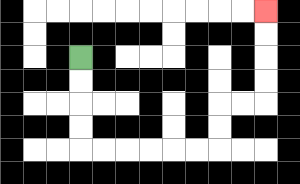{'start': '[3, 2]', 'end': '[11, 0]', 'path_directions': 'D,D,D,D,R,R,R,R,R,R,U,U,R,R,U,U,U,U', 'path_coordinates': '[[3, 2], [3, 3], [3, 4], [3, 5], [3, 6], [4, 6], [5, 6], [6, 6], [7, 6], [8, 6], [9, 6], [9, 5], [9, 4], [10, 4], [11, 4], [11, 3], [11, 2], [11, 1], [11, 0]]'}